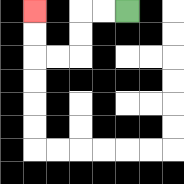{'start': '[5, 0]', 'end': '[1, 0]', 'path_directions': 'L,L,D,D,L,L,U,U', 'path_coordinates': '[[5, 0], [4, 0], [3, 0], [3, 1], [3, 2], [2, 2], [1, 2], [1, 1], [1, 0]]'}